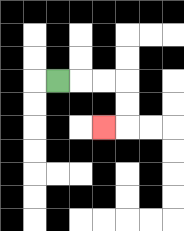{'start': '[2, 3]', 'end': '[4, 5]', 'path_directions': 'R,R,R,D,D,L', 'path_coordinates': '[[2, 3], [3, 3], [4, 3], [5, 3], [5, 4], [5, 5], [4, 5]]'}